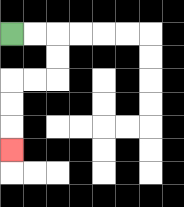{'start': '[0, 1]', 'end': '[0, 6]', 'path_directions': 'R,R,D,D,L,L,D,D,D', 'path_coordinates': '[[0, 1], [1, 1], [2, 1], [2, 2], [2, 3], [1, 3], [0, 3], [0, 4], [0, 5], [0, 6]]'}